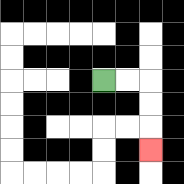{'start': '[4, 3]', 'end': '[6, 6]', 'path_directions': 'R,R,D,D,D', 'path_coordinates': '[[4, 3], [5, 3], [6, 3], [6, 4], [6, 5], [6, 6]]'}